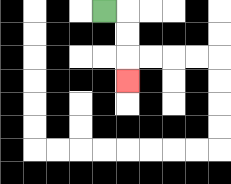{'start': '[4, 0]', 'end': '[5, 3]', 'path_directions': 'R,D,D,D', 'path_coordinates': '[[4, 0], [5, 0], [5, 1], [5, 2], [5, 3]]'}